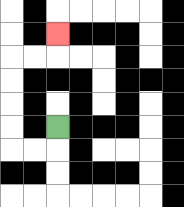{'start': '[2, 5]', 'end': '[2, 1]', 'path_directions': 'D,L,L,U,U,U,U,R,R,U', 'path_coordinates': '[[2, 5], [2, 6], [1, 6], [0, 6], [0, 5], [0, 4], [0, 3], [0, 2], [1, 2], [2, 2], [2, 1]]'}